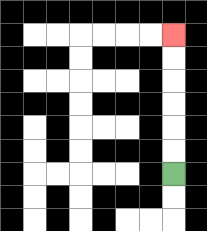{'start': '[7, 7]', 'end': '[7, 1]', 'path_directions': 'U,U,U,U,U,U', 'path_coordinates': '[[7, 7], [7, 6], [7, 5], [7, 4], [7, 3], [7, 2], [7, 1]]'}